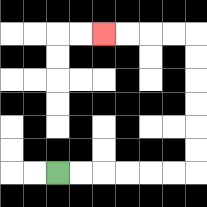{'start': '[2, 7]', 'end': '[4, 1]', 'path_directions': 'R,R,R,R,R,R,U,U,U,U,U,U,L,L,L,L', 'path_coordinates': '[[2, 7], [3, 7], [4, 7], [5, 7], [6, 7], [7, 7], [8, 7], [8, 6], [8, 5], [8, 4], [8, 3], [8, 2], [8, 1], [7, 1], [6, 1], [5, 1], [4, 1]]'}